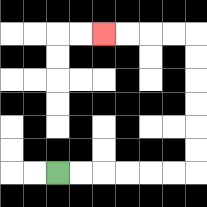{'start': '[2, 7]', 'end': '[4, 1]', 'path_directions': 'R,R,R,R,R,R,U,U,U,U,U,U,L,L,L,L', 'path_coordinates': '[[2, 7], [3, 7], [4, 7], [5, 7], [6, 7], [7, 7], [8, 7], [8, 6], [8, 5], [8, 4], [8, 3], [8, 2], [8, 1], [7, 1], [6, 1], [5, 1], [4, 1]]'}